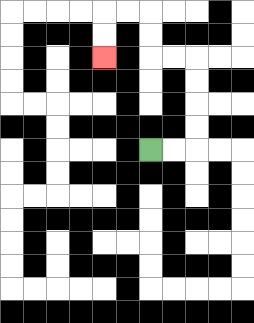{'start': '[6, 6]', 'end': '[4, 2]', 'path_directions': 'R,R,U,U,U,U,L,L,U,U,L,L,D,D', 'path_coordinates': '[[6, 6], [7, 6], [8, 6], [8, 5], [8, 4], [8, 3], [8, 2], [7, 2], [6, 2], [6, 1], [6, 0], [5, 0], [4, 0], [4, 1], [4, 2]]'}